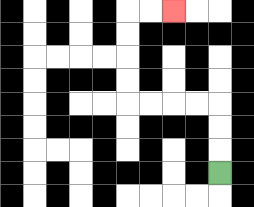{'start': '[9, 7]', 'end': '[7, 0]', 'path_directions': 'U,U,U,L,L,L,L,U,U,U,U,R,R', 'path_coordinates': '[[9, 7], [9, 6], [9, 5], [9, 4], [8, 4], [7, 4], [6, 4], [5, 4], [5, 3], [5, 2], [5, 1], [5, 0], [6, 0], [7, 0]]'}